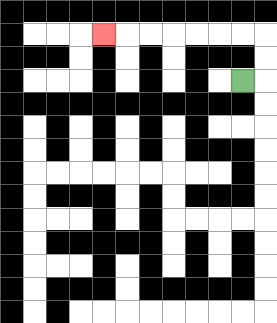{'start': '[10, 3]', 'end': '[4, 1]', 'path_directions': 'R,U,U,L,L,L,L,L,L,L', 'path_coordinates': '[[10, 3], [11, 3], [11, 2], [11, 1], [10, 1], [9, 1], [8, 1], [7, 1], [6, 1], [5, 1], [4, 1]]'}